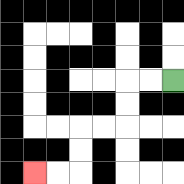{'start': '[7, 3]', 'end': '[1, 7]', 'path_directions': 'L,L,D,D,L,L,D,D,L,L', 'path_coordinates': '[[7, 3], [6, 3], [5, 3], [5, 4], [5, 5], [4, 5], [3, 5], [3, 6], [3, 7], [2, 7], [1, 7]]'}